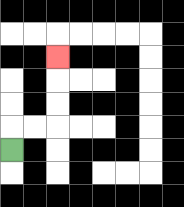{'start': '[0, 6]', 'end': '[2, 2]', 'path_directions': 'U,R,R,U,U,U', 'path_coordinates': '[[0, 6], [0, 5], [1, 5], [2, 5], [2, 4], [2, 3], [2, 2]]'}